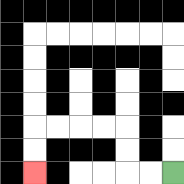{'start': '[7, 7]', 'end': '[1, 7]', 'path_directions': 'L,L,U,U,L,L,L,L,D,D', 'path_coordinates': '[[7, 7], [6, 7], [5, 7], [5, 6], [5, 5], [4, 5], [3, 5], [2, 5], [1, 5], [1, 6], [1, 7]]'}